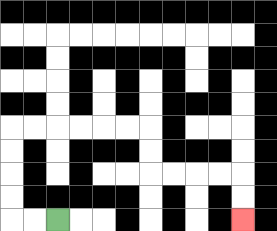{'start': '[2, 9]', 'end': '[10, 9]', 'path_directions': 'L,L,U,U,U,U,R,R,R,R,R,R,D,D,R,R,R,R,D,D', 'path_coordinates': '[[2, 9], [1, 9], [0, 9], [0, 8], [0, 7], [0, 6], [0, 5], [1, 5], [2, 5], [3, 5], [4, 5], [5, 5], [6, 5], [6, 6], [6, 7], [7, 7], [8, 7], [9, 7], [10, 7], [10, 8], [10, 9]]'}